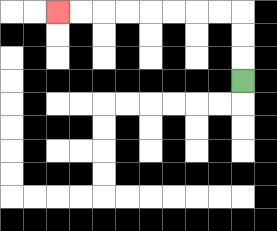{'start': '[10, 3]', 'end': '[2, 0]', 'path_directions': 'U,U,U,L,L,L,L,L,L,L,L', 'path_coordinates': '[[10, 3], [10, 2], [10, 1], [10, 0], [9, 0], [8, 0], [7, 0], [6, 0], [5, 0], [4, 0], [3, 0], [2, 0]]'}